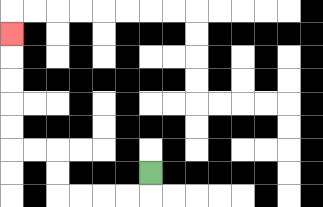{'start': '[6, 7]', 'end': '[0, 1]', 'path_directions': 'D,L,L,L,L,U,U,L,L,U,U,U,U,U', 'path_coordinates': '[[6, 7], [6, 8], [5, 8], [4, 8], [3, 8], [2, 8], [2, 7], [2, 6], [1, 6], [0, 6], [0, 5], [0, 4], [0, 3], [0, 2], [0, 1]]'}